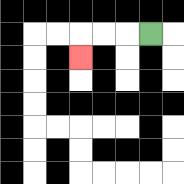{'start': '[6, 1]', 'end': '[3, 2]', 'path_directions': 'L,L,L,D', 'path_coordinates': '[[6, 1], [5, 1], [4, 1], [3, 1], [3, 2]]'}